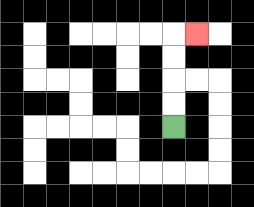{'start': '[7, 5]', 'end': '[8, 1]', 'path_directions': 'U,U,U,U,R', 'path_coordinates': '[[7, 5], [7, 4], [7, 3], [7, 2], [7, 1], [8, 1]]'}